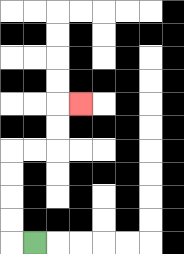{'start': '[1, 10]', 'end': '[3, 4]', 'path_directions': 'L,U,U,U,U,R,R,U,U,R', 'path_coordinates': '[[1, 10], [0, 10], [0, 9], [0, 8], [0, 7], [0, 6], [1, 6], [2, 6], [2, 5], [2, 4], [3, 4]]'}